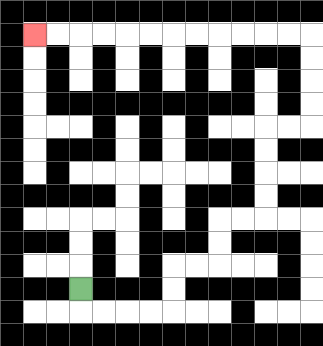{'start': '[3, 12]', 'end': '[1, 1]', 'path_directions': 'D,R,R,R,R,U,U,R,R,U,U,R,R,U,U,U,U,R,R,U,U,U,U,L,L,L,L,L,L,L,L,L,L,L,L', 'path_coordinates': '[[3, 12], [3, 13], [4, 13], [5, 13], [6, 13], [7, 13], [7, 12], [7, 11], [8, 11], [9, 11], [9, 10], [9, 9], [10, 9], [11, 9], [11, 8], [11, 7], [11, 6], [11, 5], [12, 5], [13, 5], [13, 4], [13, 3], [13, 2], [13, 1], [12, 1], [11, 1], [10, 1], [9, 1], [8, 1], [7, 1], [6, 1], [5, 1], [4, 1], [3, 1], [2, 1], [1, 1]]'}